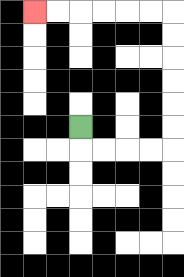{'start': '[3, 5]', 'end': '[1, 0]', 'path_directions': 'D,R,R,R,R,U,U,U,U,U,U,L,L,L,L,L,L', 'path_coordinates': '[[3, 5], [3, 6], [4, 6], [5, 6], [6, 6], [7, 6], [7, 5], [7, 4], [7, 3], [7, 2], [7, 1], [7, 0], [6, 0], [5, 0], [4, 0], [3, 0], [2, 0], [1, 0]]'}